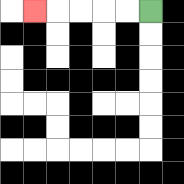{'start': '[6, 0]', 'end': '[1, 0]', 'path_directions': 'L,L,L,L,L', 'path_coordinates': '[[6, 0], [5, 0], [4, 0], [3, 0], [2, 0], [1, 0]]'}